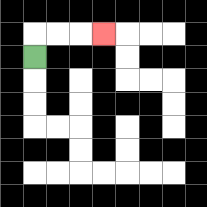{'start': '[1, 2]', 'end': '[4, 1]', 'path_directions': 'U,R,R,R', 'path_coordinates': '[[1, 2], [1, 1], [2, 1], [3, 1], [4, 1]]'}